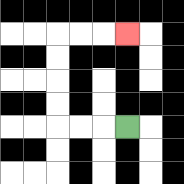{'start': '[5, 5]', 'end': '[5, 1]', 'path_directions': 'L,L,L,U,U,U,U,R,R,R', 'path_coordinates': '[[5, 5], [4, 5], [3, 5], [2, 5], [2, 4], [2, 3], [2, 2], [2, 1], [3, 1], [4, 1], [5, 1]]'}